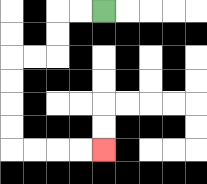{'start': '[4, 0]', 'end': '[4, 6]', 'path_directions': 'L,L,D,D,L,L,D,D,D,D,R,R,R,R', 'path_coordinates': '[[4, 0], [3, 0], [2, 0], [2, 1], [2, 2], [1, 2], [0, 2], [0, 3], [0, 4], [0, 5], [0, 6], [1, 6], [2, 6], [3, 6], [4, 6]]'}